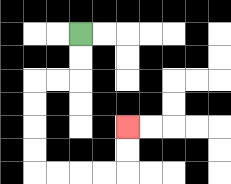{'start': '[3, 1]', 'end': '[5, 5]', 'path_directions': 'D,D,L,L,D,D,D,D,R,R,R,R,U,U', 'path_coordinates': '[[3, 1], [3, 2], [3, 3], [2, 3], [1, 3], [1, 4], [1, 5], [1, 6], [1, 7], [2, 7], [3, 7], [4, 7], [5, 7], [5, 6], [5, 5]]'}